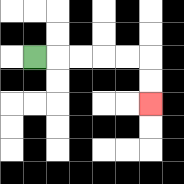{'start': '[1, 2]', 'end': '[6, 4]', 'path_directions': 'R,R,R,R,R,D,D', 'path_coordinates': '[[1, 2], [2, 2], [3, 2], [4, 2], [5, 2], [6, 2], [6, 3], [6, 4]]'}